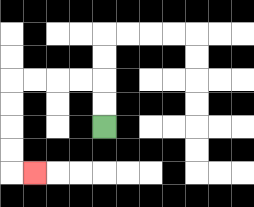{'start': '[4, 5]', 'end': '[1, 7]', 'path_directions': 'U,U,L,L,L,L,D,D,D,D,R', 'path_coordinates': '[[4, 5], [4, 4], [4, 3], [3, 3], [2, 3], [1, 3], [0, 3], [0, 4], [0, 5], [0, 6], [0, 7], [1, 7]]'}